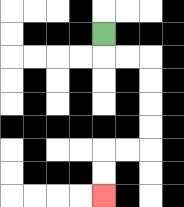{'start': '[4, 1]', 'end': '[4, 8]', 'path_directions': 'D,R,R,D,D,D,D,L,L,D,D', 'path_coordinates': '[[4, 1], [4, 2], [5, 2], [6, 2], [6, 3], [6, 4], [6, 5], [6, 6], [5, 6], [4, 6], [4, 7], [4, 8]]'}